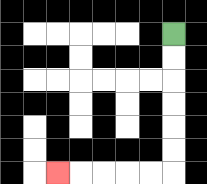{'start': '[7, 1]', 'end': '[2, 7]', 'path_directions': 'D,D,D,D,D,D,L,L,L,L,L', 'path_coordinates': '[[7, 1], [7, 2], [7, 3], [7, 4], [7, 5], [7, 6], [7, 7], [6, 7], [5, 7], [4, 7], [3, 7], [2, 7]]'}